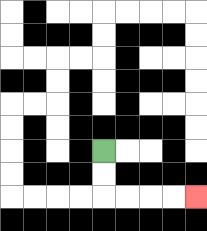{'start': '[4, 6]', 'end': '[8, 8]', 'path_directions': 'D,D,R,R,R,R', 'path_coordinates': '[[4, 6], [4, 7], [4, 8], [5, 8], [6, 8], [7, 8], [8, 8]]'}